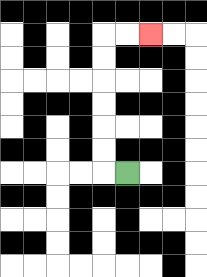{'start': '[5, 7]', 'end': '[6, 1]', 'path_directions': 'L,U,U,U,U,U,U,R,R', 'path_coordinates': '[[5, 7], [4, 7], [4, 6], [4, 5], [4, 4], [4, 3], [4, 2], [4, 1], [5, 1], [6, 1]]'}